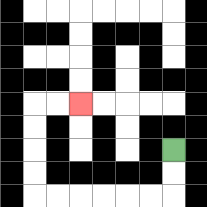{'start': '[7, 6]', 'end': '[3, 4]', 'path_directions': 'D,D,L,L,L,L,L,L,U,U,U,U,R,R', 'path_coordinates': '[[7, 6], [7, 7], [7, 8], [6, 8], [5, 8], [4, 8], [3, 8], [2, 8], [1, 8], [1, 7], [1, 6], [1, 5], [1, 4], [2, 4], [3, 4]]'}